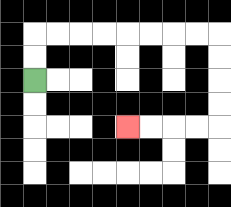{'start': '[1, 3]', 'end': '[5, 5]', 'path_directions': 'U,U,R,R,R,R,R,R,R,R,D,D,D,D,L,L,L,L', 'path_coordinates': '[[1, 3], [1, 2], [1, 1], [2, 1], [3, 1], [4, 1], [5, 1], [6, 1], [7, 1], [8, 1], [9, 1], [9, 2], [9, 3], [9, 4], [9, 5], [8, 5], [7, 5], [6, 5], [5, 5]]'}